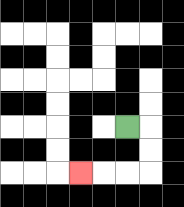{'start': '[5, 5]', 'end': '[3, 7]', 'path_directions': 'R,D,D,L,L,L', 'path_coordinates': '[[5, 5], [6, 5], [6, 6], [6, 7], [5, 7], [4, 7], [3, 7]]'}